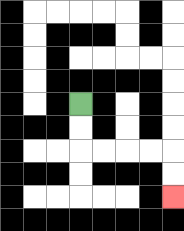{'start': '[3, 4]', 'end': '[7, 8]', 'path_directions': 'D,D,R,R,R,R,D,D', 'path_coordinates': '[[3, 4], [3, 5], [3, 6], [4, 6], [5, 6], [6, 6], [7, 6], [7, 7], [7, 8]]'}